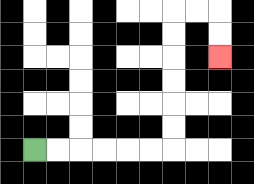{'start': '[1, 6]', 'end': '[9, 2]', 'path_directions': 'R,R,R,R,R,R,U,U,U,U,U,U,R,R,D,D', 'path_coordinates': '[[1, 6], [2, 6], [3, 6], [4, 6], [5, 6], [6, 6], [7, 6], [7, 5], [7, 4], [7, 3], [7, 2], [7, 1], [7, 0], [8, 0], [9, 0], [9, 1], [9, 2]]'}